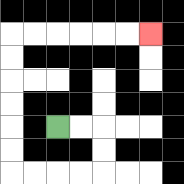{'start': '[2, 5]', 'end': '[6, 1]', 'path_directions': 'R,R,D,D,L,L,L,L,U,U,U,U,U,U,R,R,R,R,R,R', 'path_coordinates': '[[2, 5], [3, 5], [4, 5], [4, 6], [4, 7], [3, 7], [2, 7], [1, 7], [0, 7], [0, 6], [0, 5], [0, 4], [0, 3], [0, 2], [0, 1], [1, 1], [2, 1], [3, 1], [4, 1], [5, 1], [6, 1]]'}